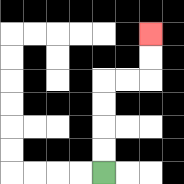{'start': '[4, 7]', 'end': '[6, 1]', 'path_directions': 'U,U,U,U,R,R,U,U', 'path_coordinates': '[[4, 7], [4, 6], [4, 5], [4, 4], [4, 3], [5, 3], [6, 3], [6, 2], [6, 1]]'}